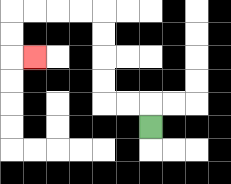{'start': '[6, 5]', 'end': '[1, 2]', 'path_directions': 'U,L,L,U,U,U,U,L,L,L,L,D,D,R', 'path_coordinates': '[[6, 5], [6, 4], [5, 4], [4, 4], [4, 3], [4, 2], [4, 1], [4, 0], [3, 0], [2, 0], [1, 0], [0, 0], [0, 1], [0, 2], [1, 2]]'}